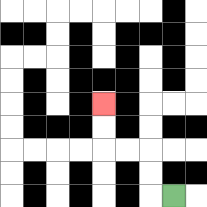{'start': '[7, 8]', 'end': '[4, 4]', 'path_directions': 'L,U,U,L,L,U,U', 'path_coordinates': '[[7, 8], [6, 8], [6, 7], [6, 6], [5, 6], [4, 6], [4, 5], [4, 4]]'}